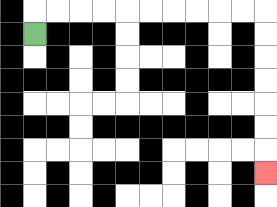{'start': '[1, 1]', 'end': '[11, 7]', 'path_directions': 'U,R,R,R,R,R,R,R,R,R,R,D,D,D,D,D,D,D', 'path_coordinates': '[[1, 1], [1, 0], [2, 0], [3, 0], [4, 0], [5, 0], [6, 0], [7, 0], [8, 0], [9, 0], [10, 0], [11, 0], [11, 1], [11, 2], [11, 3], [11, 4], [11, 5], [11, 6], [11, 7]]'}